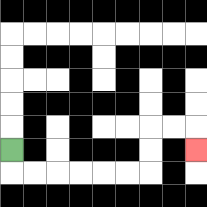{'start': '[0, 6]', 'end': '[8, 6]', 'path_directions': 'D,R,R,R,R,R,R,U,U,R,R,D', 'path_coordinates': '[[0, 6], [0, 7], [1, 7], [2, 7], [3, 7], [4, 7], [5, 7], [6, 7], [6, 6], [6, 5], [7, 5], [8, 5], [8, 6]]'}